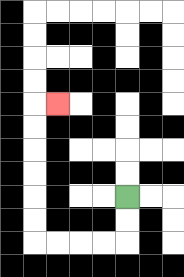{'start': '[5, 8]', 'end': '[2, 4]', 'path_directions': 'D,D,L,L,L,L,U,U,U,U,U,U,R', 'path_coordinates': '[[5, 8], [5, 9], [5, 10], [4, 10], [3, 10], [2, 10], [1, 10], [1, 9], [1, 8], [1, 7], [1, 6], [1, 5], [1, 4], [2, 4]]'}